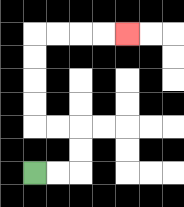{'start': '[1, 7]', 'end': '[5, 1]', 'path_directions': 'R,R,U,U,L,L,U,U,U,U,R,R,R,R', 'path_coordinates': '[[1, 7], [2, 7], [3, 7], [3, 6], [3, 5], [2, 5], [1, 5], [1, 4], [1, 3], [1, 2], [1, 1], [2, 1], [3, 1], [4, 1], [5, 1]]'}